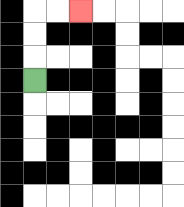{'start': '[1, 3]', 'end': '[3, 0]', 'path_directions': 'U,U,U,R,R', 'path_coordinates': '[[1, 3], [1, 2], [1, 1], [1, 0], [2, 0], [3, 0]]'}